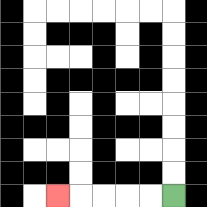{'start': '[7, 8]', 'end': '[2, 8]', 'path_directions': 'L,L,L,L,L', 'path_coordinates': '[[7, 8], [6, 8], [5, 8], [4, 8], [3, 8], [2, 8]]'}